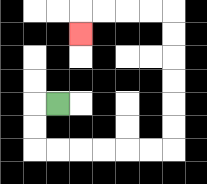{'start': '[2, 4]', 'end': '[3, 1]', 'path_directions': 'L,D,D,R,R,R,R,R,R,U,U,U,U,U,U,L,L,L,L,D', 'path_coordinates': '[[2, 4], [1, 4], [1, 5], [1, 6], [2, 6], [3, 6], [4, 6], [5, 6], [6, 6], [7, 6], [7, 5], [7, 4], [7, 3], [7, 2], [7, 1], [7, 0], [6, 0], [5, 0], [4, 0], [3, 0], [3, 1]]'}